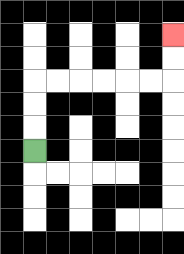{'start': '[1, 6]', 'end': '[7, 1]', 'path_directions': 'U,U,U,R,R,R,R,R,R,U,U', 'path_coordinates': '[[1, 6], [1, 5], [1, 4], [1, 3], [2, 3], [3, 3], [4, 3], [5, 3], [6, 3], [7, 3], [7, 2], [7, 1]]'}